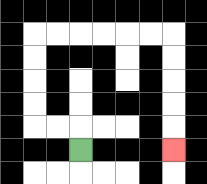{'start': '[3, 6]', 'end': '[7, 6]', 'path_directions': 'U,L,L,U,U,U,U,R,R,R,R,R,R,D,D,D,D,D', 'path_coordinates': '[[3, 6], [3, 5], [2, 5], [1, 5], [1, 4], [1, 3], [1, 2], [1, 1], [2, 1], [3, 1], [4, 1], [5, 1], [6, 1], [7, 1], [7, 2], [7, 3], [7, 4], [7, 5], [7, 6]]'}